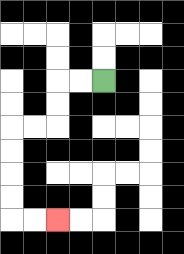{'start': '[4, 3]', 'end': '[2, 9]', 'path_directions': 'L,L,D,D,L,L,D,D,D,D,R,R', 'path_coordinates': '[[4, 3], [3, 3], [2, 3], [2, 4], [2, 5], [1, 5], [0, 5], [0, 6], [0, 7], [0, 8], [0, 9], [1, 9], [2, 9]]'}